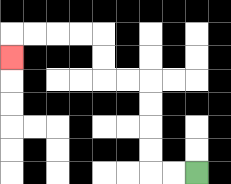{'start': '[8, 7]', 'end': '[0, 2]', 'path_directions': 'L,L,U,U,U,U,L,L,U,U,L,L,L,L,D', 'path_coordinates': '[[8, 7], [7, 7], [6, 7], [6, 6], [6, 5], [6, 4], [6, 3], [5, 3], [4, 3], [4, 2], [4, 1], [3, 1], [2, 1], [1, 1], [0, 1], [0, 2]]'}